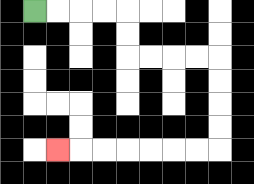{'start': '[1, 0]', 'end': '[2, 6]', 'path_directions': 'R,R,R,R,D,D,R,R,R,R,D,D,D,D,L,L,L,L,L,L,L', 'path_coordinates': '[[1, 0], [2, 0], [3, 0], [4, 0], [5, 0], [5, 1], [5, 2], [6, 2], [7, 2], [8, 2], [9, 2], [9, 3], [9, 4], [9, 5], [9, 6], [8, 6], [7, 6], [6, 6], [5, 6], [4, 6], [3, 6], [2, 6]]'}